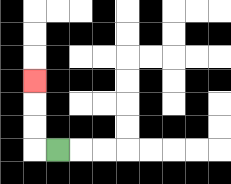{'start': '[2, 6]', 'end': '[1, 3]', 'path_directions': 'L,U,U,U', 'path_coordinates': '[[2, 6], [1, 6], [1, 5], [1, 4], [1, 3]]'}